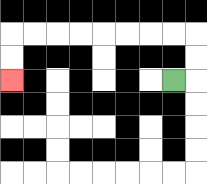{'start': '[7, 3]', 'end': '[0, 3]', 'path_directions': 'R,U,U,L,L,L,L,L,L,L,L,D,D', 'path_coordinates': '[[7, 3], [8, 3], [8, 2], [8, 1], [7, 1], [6, 1], [5, 1], [4, 1], [3, 1], [2, 1], [1, 1], [0, 1], [0, 2], [0, 3]]'}